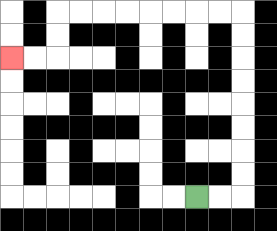{'start': '[8, 8]', 'end': '[0, 2]', 'path_directions': 'R,R,U,U,U,U,U,U,U,U,L,L,L,L,L,L,L,L,D,D,L,L', 'path_coordinates': '[[8, 8], [9, 8], [10, 8], [10, 7], [10, 6], [10, 5], [10, 4], [10, 3], [10, 2], [10, 1], [10, 0], [9, 0], [8, 0], [7, 0], [6, 0], [5, 0], [4, 0], [3, 0], [2, 0], [2, 1], [2, 2], [1, 2], [0, 2]]'}